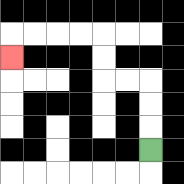{'start': '[6, 6]', 'end': '[0, 2]', 'path_directions': 'U,U,U,L,L,U,U,L,L,L,L,D', 'path_coordinates': '[[6, 6], [6, 5], [6, 4], [6, 3], [5, 3], [4, 3], [4, 2], [4, 1], [3, 1], [2, 1], [1, 1], [0, 1], [0, 2]]'}